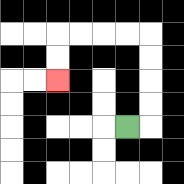{'start': '[5, 5]', 'end': '[2, 3]', 'path_directions': 'R,U,U,U,U,L,L,L,L,D,D', 'path_coordinates': '[[5, 5], [6, 5], [6, 4], [6, 3], [6, 2], [6, 1], [5, 1], [4, 1], [3, 1], [2, 1], [2, 2], [2, 3]]'}